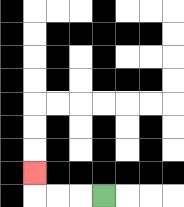{'start': '[4, 8]', 'end': '[1, 7]', 'path_directions': 'L,L,L,U', 'path_coordinates': '[[4, 8], [3, 8], [2, 8], [1, 8], [1, 7]]'}